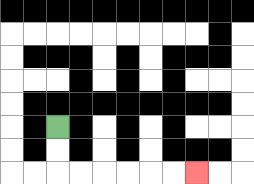{'start': '[2, 5]', 'end': '[8, 7]', 'path_directions': 'D,D,R,R,R,R,R,R', 'path_coordinates': '[[2, 5], [2, 6], [2, 7], [3, 7], [4, 7], [5, 7], [6, 7], [7, 7], [8, 7]]'}